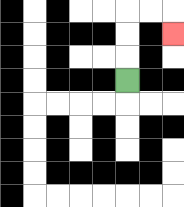{'start': '[5, 3]', 'end': '[7, 1]', 'path_directions': 'U,U,U,R,R,D', 'path_coordinates': '[[5, 3], [5, 2], [5, 1], [5, 0], [6, 0], [7, 0], [7, 1]]'}